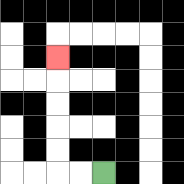{'start': '[4, 7]', 'end': '[2, 2]', 'path_directions': 'L,L,U,U,U,U,U', 'path_coordinates': '[[4, 7], [3, 7], [2, 7], [2, 6], [2, 5], [2, 4], [2, 3], [2, 2]]'}